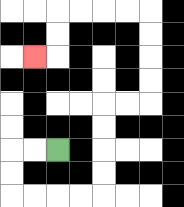{'start': '[2, 6]', 'end': '[1, 2]', 'path_directions': 'L,L,D,D,R,R,R,R,U,U,U,U,R,R,U,U,U,U,L,L,L,L,D,D,L', 'path_coordinates': '[[2, 6], [1, 6], [0, 6], [0, 7], [0, 8], [1, 8], [2, 8], [3, 8], [4, 8], [4, 7], [4, 6], [4, 5], [4, 4], [5, 4], [6, 4], [6, 3], [6, 2], [6, 1], [6, 0], [5, 0], [4, 0], [3, 0], [2, 0], [2, 1], [2, 2], [1, 2]]'}